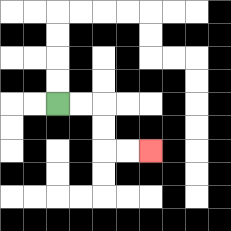{'start': '[2, 4]', 'end': '[6, 6]', 'path_directions': 'R,R,D,D,R,R', 'path_coordinates': '[[2, 4], [3, 4], [4, 4], [4, 5], [4, 6], [5, 6], [6, 6]]'}